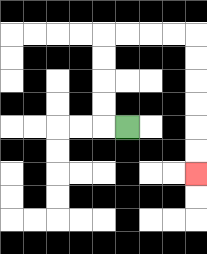{'start': '[5, 5]', 'end': '[8, 7]', 'path_directions': 'L,U,U,U,U,R,R,R,R,D,D,D,D,D,D', 'path_coordinates': '[[5, 5], [4, 5], [4, 4], [4, 3], [4, 2], [4, 1], [5, 1], [6, 1], [7, 1], [8, 1], [8, 2], [8, 3], [8, 4], [8, 5], [8, 6], [8, 7]]'}